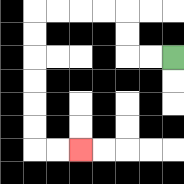{'start': '[7, 2]', 'end': '[3, 6]', 'path_directions': 'L,L,U,U,L,L,L,L,D,D,D,D,D,D,R,R', 'path_coordinates': '[[7, 2], [6, 2], [5, 2], [5, 1], [5, 0], [4, 0], [3, 0], [2, 0], [1, 0], [1, 1], [1, 2], [1, 3], [1, 4], [1, 5], [1, 6], [2, 6], [3, 6]]'}